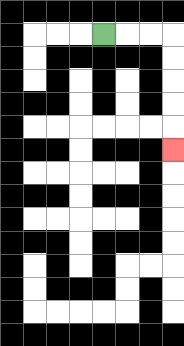{'start': '[4, 1]', 'end': '[7, 6]', 'path_directions': 'R,R,R,D,D,D,D,D', 'path_coordinates': '[[4, 1], [5, 1], [6, 1], [7, 1], [7, 2], [7, 3], [7, 4], [7, 5], [7, 6]]'}